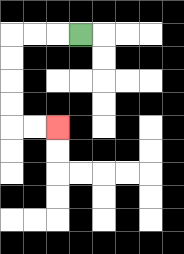{'start': '[3, 1]', 'end': '[2, 5]', 'path_directions': 'L,L,L,D,D,D,D,R,R', 'path_coordinates': '[[3, 1], [2, 1], [1, 1], [0, 1], [0, 2], [0, 3], [0, 4], [0, 5], [1, 5], [2, 5]]'}